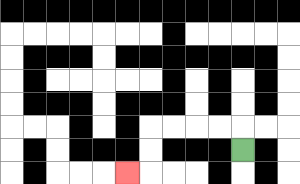{'start': '[10, 6]', 'end': '[5, 7]', 'path_directions': 'U,L,L,L,L,D,D,L', 'path_coordinates': '[[10, 6], [10, 5], [9, 5], [8, 5], [7, 5], [6, 5], [6, 6], [6, 7], [5, 7]]'}